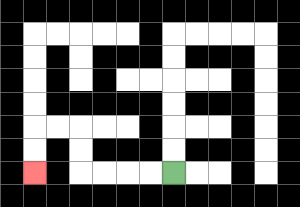{'start': '[7, 7]', 'end': '[1, 7]', 'path_directions': 'L,L,L,L,U,U,L,L,D,D', 'path_coordinates': '[[7, 7], [6, 7], [5, 7], [4, 7], [3, 7], [3, 6], [3, 5], [2, 5], [1, 5], [1, 6], [1, 7]]'}